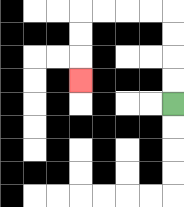{'start': '[7, 4]', 'end': '[3, 3]', 'path_directions': 'U,U,U,U,L,L,L,L,D,D,D', 'path_coordinates': '[[7, 4], [7, 3], [7, 2], [7, 1], [7, 0], [6, 0], [5, 0], [4, 0], [3, 0], [3, 1], [3, 2], [3, 3]]'}